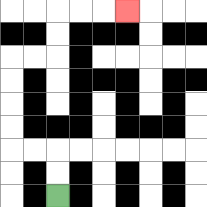{'start': '[2, 8]', 'end': '[5, 0]', 'path_directions': 'U,U,L,L,U,U,U,U,R,R,U,U,R,R,R', 'path_coordinates': '[[2, 8], [2, 7], [2, 6], [1, 6], [0, 6], [0, 5], [0, 4], [0, 3], [0, 2], [1, 2], [2, 2], [2, 1], [2, 0], [3, 0], [4, 0], [5, 0]]'}